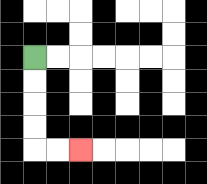{'start': '[1, 2]', 'end': '[3, 6]', 'path_directions': 'D,D,D,D,R,R', 'path_coordinates': '[[1, 2], [1, 3], [1, 4], [1, 5], [1, 6], [2, 6], [3, 6]]'}